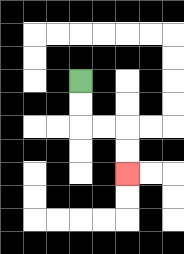{'start': '[3, 3]', 'end': '[5, 7]', 'path_directions': 'D,D,R,R,D,D', 'path_coordinates': '[[3, 3], [3, 4], [3, 5], [4, 5], [5, 5], [5, 6], [5, 7]]'}